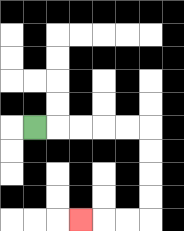{'start': '[1, 5]', 'end': '[3, 9]', 'path_directions': 'R,R,R,R,R,D,D,D,D,L,L,L', 'path_coordinates': '[[1, 5], [2, 5], [3, 5], [4, 5], [5, 5], [6, 5], [6, 6], [6, 7], [6, 8], [6, 9], [5, 9], [4, 9], [3, 9]]'}